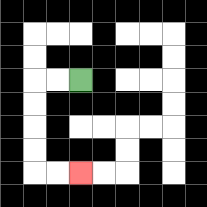{'start': '[3, 3]', 'end': '[3, 7]', 'path_directions': 'L,L,D,D,D,D,R,R', 'path_coordinates': '[[3, 3], [2, 3], [1, 3], [1, 4], [1, 5], [1, 6], [1, 7], [2, 7], [3, 7]]'}